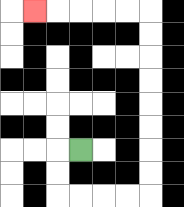{'start': '[3, 6]', 'end': '[1, 0]', 'path_directions': 'L,D,D,R,R,R,R,U,U,U,U,U,U,U,U,L,L,L,L,L', 'path_coordinates': '[[3, 6], [2, 6], [2, 7], [2, 8], [3, 8], [4, 8], [5, 8], [6, 8], [6, 7], [6, 6], [6, 5], [6, 4], [6, 3], [6, 2], [6, 1], [6, 0], [5, 0], [4, 0], [3, 0], [2, 0], [1, 0]]'}